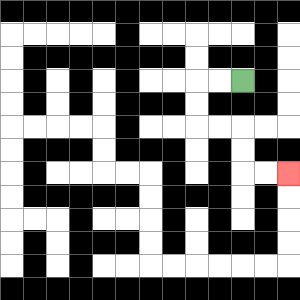{'start': '[10, 3]', 'end': '[12, 7]', 'path_directions': 'L,L,D,D,R,R,D,D,R,R', 'path_coordinates': '[[10, 3], [9, 3], [8, 3], [8, 4], [8, 5], [9, 5], [10, 5], [10, 6], [10, 7], [11, 7], [12, 7]]'}